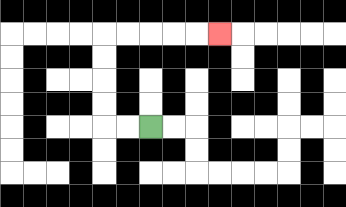{'start': '[6, 5]', 'end': '[9, 1]', 'path_directions': 'L,L,U,U,U,U,R,R,R,R,R', 'path_coordinates': '[[6, 5], [5, 5], [4, 5], [4, 4], [4, 3], [4, 2], [4, 1], [5, 1], [6, 1], [7, 1], [8, 1], [9, 1]]'}